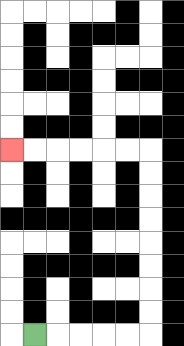{'start': '[1, 14]', 'end': '[0, 6]', 'path_directions': 'R,R,R,R,R,U,U,U,U,U,U,U,U,L,L,L,L,L,L', 'path_coordinates': '[[1, 14], [2, 14], [3, 14], [4, 14], [5, 14], [6, 14], [6, 13], [6, 12], [6, 11], [6, 10], [6, 9], [6, 8], [6, 7], [6, 6], [5, 6], [4, 6], [3, 6], [2, 6], [1, 6], [0, 6]]'}